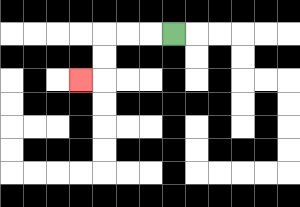{'start': '[7, 1]', 'end': '[3, 3]', 'path_directions': 'L,L,L,D,D,L', 'path_coordinates': '[[7, 1], [6, 1], [5, 1], [4, 1], [4, 2], [4, 3], [3, 3]]'}